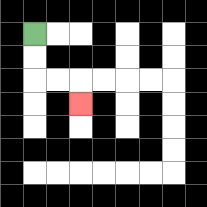{'start': '[1, 1]', 'end': '[3, 4]', 'path_directions': 'D,D,R,R,D', 'path_coordinates': '[[1, 1], [1, 2], [1, 3], [2, 3], [3, 3], [3, 4]]'}